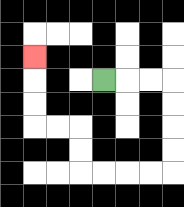{'start': '[4, 3]', 'end': '[1, 2]', 'path_directions': 'R,R,R,D,D,D,D,L,L,L,L,U,U,L,L,U,U,U', 'path_coordinates': '[[4, 3], [5, 3], [6, 3], [7, 3], [7, 4], [7, 5], [7, 6], [7, 7], [6, 7], [5, 7], [4, 7], [3, 7], [3, 6], [3, 5], [2, 5], [1, 5], [1, 4], [1, 3], [1, 2]]'}